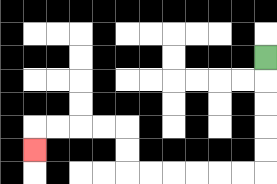{'start': '[11, 2]', 'end': '[1, 6]', 'path_directions': 'D,D,D,D,D,L,L,L,L,L,L,U,U,L,L,L,L,D', 'path_coordinates': '[[11, 2], [11, 3], [11, 4], [11, 5], [11, 6], [11, 7], [10, 7], [9, 7], [8, 7], [7, 7], [6, 7], [5, 7], [5, 6], [5, 5], [4, 5], [3, 5], [2, 5], [1, 5], [1, 6]]'}